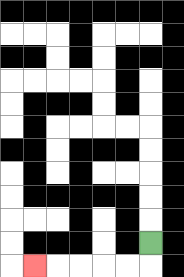{'start': '[6, 10]', 'end': '[1, 11]', 'path_directions': 'D,L,L,L,L,L', 'path_coordinates': '[[6, 10], [6, 11], [5, 11], [4, 11], [3, 11], [2, 11], [1, 11]]'}